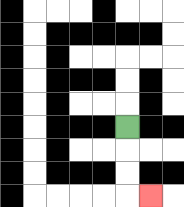{'start': '[5, 5]', 'end': '[6, 8]', 'path_directions': 'D,D,D,R', 'path_coordinates': '[[5, 5], [5, 6], [5, 7], [5, 8], [6, 8]]'}